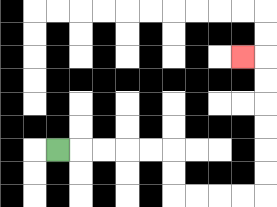{'start': '[2, 6]', 'end': '[10, 2]', 'path_directions': 'R,R,R,R,R,D,D,R,R,R,R,U,U,U,U,U,U,L', 'path_coordinates': '[[2, 6], [3, 6], [4, 6], [5, 6], [6, 6], [7, 6], [7, 7], [7, 8], [8, 8], [9, 8], [10, 8], [11, 8], [11, 7], [11, 6], [11, 5], [11, 4], [11, 3], [11, 2], [10, 2]]'}